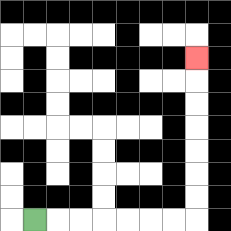{'start': '[1, 9]', 'end': '[8, 2]', 'path_directions': 'R,R,R,R,R,R,R,U,U,U,U,U,U,U', 'path_coordinates': '[[1, 9], [2, 9], [3, 9], [4, 9], [5, 9], [6, 9], [7, 9], [8, 9], [8, 8], [8, 7], [8, 6], [8, 5], [8, 4], [8, 3], [8, 2]]'}